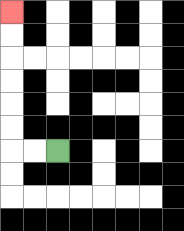{'start': '[2, 6]', 'end': '[0, 0]', 'path_directions': 'L,L,U,U,U,U,U,U', 'path_coordinates': '[[2, 6], [1, 6], [0, 6], [0, 5], [0, 4], [0, 3], [0, 2], [0, 1], [0, 0]]'}